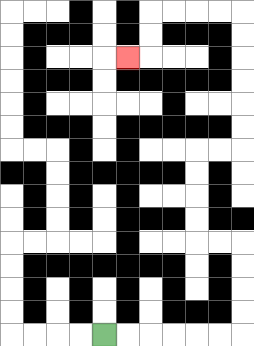{'start': '[4, 14]', 'end': '[5, 2]', 'path_directions': 'R,R,R,R,R,R,U,U,U,U,L,L,U,U,U,U,R,R,U,U,U,U,U,U,L,L,L,L,D,D,L', 'path_coordinates': '[[4, 14], [5, 14], [6, 14], [7, 14], [8, 14], [9, 14], [10, 14], [10, 13], [10, 12], [10, 11], [10, 10], [9, 10], [8, 10], [8, 9], [8, 8], [8, 7], [8, 6], [9, 6], [10, 6], [10, 5], [10, 4], [10, 3], [10, 2], [10, 1], [10, 0], [9, 0], [8, 0], [7, 0], [6, 0], [6, 1], [6, 2], [5, 2]]'}